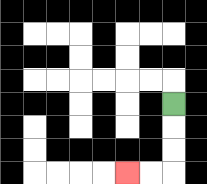{'start': '[7, 4]', 'end': '[5, 7]', 'path_directions': 'D,D,D,L,L', 'path_coordinates': '[[7, 4], [7, 5], [7, 6], [7, 7], [6, 7], [5, 7]]'}